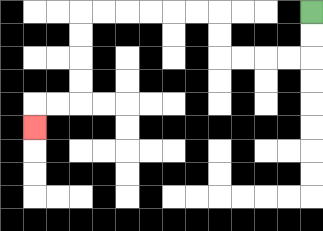{'start': '[13, 0]', 'end': '[1, 5]', 'path_directions': 'D,D,L,L,L,L,U,U,L,L,L,L,L,L,D,D,D,D,L,L,D', 'path_coordinates': '[[13, 0], [13, 1], [13, 2], [12, 2], [11, 2], [10, 2], [9, 2], [9, 1], [9, 0], [8, 0], [7, 0], [6, 0], [5, 0], [4, 0], [3, 0], [3, 1], [3, 2], [3, 3], [3, 4], [2, 4], [1, 4], [1, 5]]'}